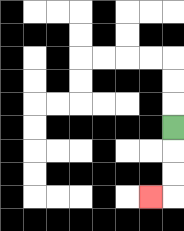{'start': '[7, 5]', 'end': '[6, 8]', 'path_directions': 'D,D,D,L', 'path_coordinates': '[[7, 5], [7, 6], [7, 7], [7, 8], [6, 8]]'}